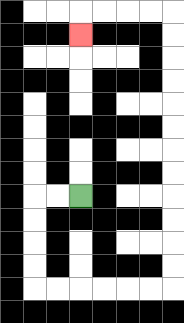{'start': '[3, 8]', 'end': '[3, 1]', 'path_directions': 'L,L,D,D,D,D,R,R,R,R,R,R,U,U,U,U,U,U,U,U,U,U,U,U,L,L,L,L,D', 'path_coordinates': '[[3, 8], [2, 8], [1, 8], [1, 9], [1, 10], [1, 11], [1, 12], [2, 12], [3, 12], [4, 12], [5, 12], [6, 12], [7, 12], [7, 11], [7, 10], [7, 9], [7, 8], [7, 7], [7, 6], [7, 5], [7, 4], [7, 3], [7, 2], [7, 1], [7, 0], [6, 0], [5, 0], [4, 0], [3, 0], [3, 1]]'}